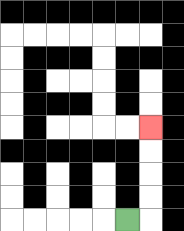{'start': '[5, 9]', 'end': '[6, 5]', 'path_directions': 'R,U,U,U,U', 'path_coordinates': '[[5, 9], [6, 9], [6, 8], [6, 7], [6, 6], [6, 5]]'}